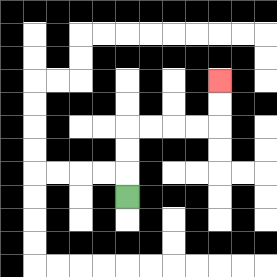{'start': '[5, 8]', 'end': '[9, 3]', 'path_directions': 'U,U,U,R,R,R,R,U,U', 'path_coordinates': '[[5, 8], [5, 7], [5, 6], [5, 5], [6, 5], [7, 5], [8, 5], [9, 5], [9, 4], [9, 3]]'}